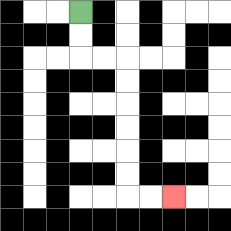{'start': '[3, 0]', 'end': '[7, 8]', 'path_directions': 'D,D,R,R,D,D,D,D,D,D,R,R', 'path_coordinates': '[[3, 0], [3, 1], [3, 2], [4, 2], [5, 2], [5, 3], [5, 4], [5, 5], [5, 6], [5, 7], [5, 8], [6, 8], [7, 8]]'}